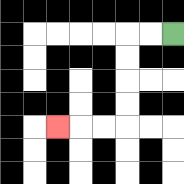{'start': '[7, 1]', 'end': '[2, 5]', 'path_directions': 'L,L,D,D,D,D,L,L,L', 'path_coordinates': '[[7, 1], [6, 1], [5, 1], [5, 2], [5, 3], [5, 4], [5, 5], [4, 5], [3, 5], [2, 5]]'}